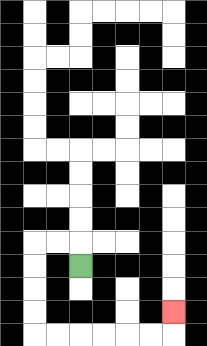{'start': '[3, 11]', 'end': '[7, 13]', 'path_directions': 'U,L,L,D,D,D,D,R,R,R,R,R,R,U', 'path_coordinates': '[[3, 11], [3, 10], [2, 10], [1, 10], [1, 11], [1, 12], [1, 13], [1, 14], [2, 14], [3, 14], [4, 14], [5, 14], [6, 14], [7, 14], [7, 13]]'}